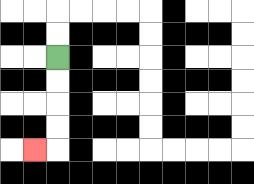{'start': '[2, 2]', 'end': '[1, 6]', 'path_directions': 'D,D,D,D,L', 'path_coordinates': '[[2, 2], [2, 3], [2, 4], [2, 5], [2, 6], [1, 6]]'}